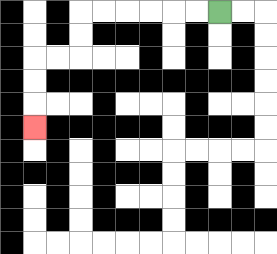{'start': '[9, 0]', 'end': '[1, 5]', 'path_directions': 'L,L,L,L,L,L,D,D,L,L,D,D,D', 'path_coordinates': '[[9, 0], [8, 0], [7, 0], [6, 0], [5, 0], [4, 0], [3, 0], [3, 1], [3, 2], [2, 2], [1, 2], [1, 3], [1, 4], [1, 5]]'}